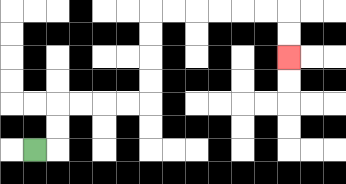{'start': '[1, 6]', 'end': '[12, 2]', 'path_directions': 'R,U,U,R,R,R,R,U,U,U,U,R,R,R,R,R,R,D,D', 'path_coordinates': '[[1, 6], [2, 6], [2, 5], [2, 4], [3, 4], [4, 4], [5, 4], [6, 4], [6, 3], [6, 2], [6, 1], [6, 0], [7, 0], [8, 0], [9, 0], [10, 0], [11, 0], [12, 0], [12, 1], [12, 2]]'}